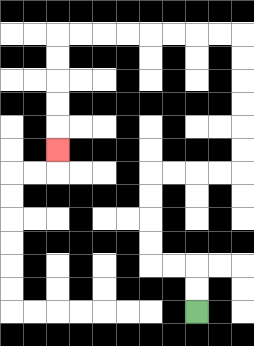{'start': '[8, 13]', 'end': '[2, 6]', 'path_directions': 'U,U,L,L,U,U,U,U,R,R,R,R,U,U,U,U,U,U,L,L,L,L,L,L,L,L,D,D,D,D,D', 'path_coordinates': '[[8, 13], [8, 12], [8, 11], [7, 11], [6, 11], [6, 10], [6, 9], [6, 8], [6, 7], [7, 7], [8, 7], [9, 7], [10, 7], [10, 6], [10, 5], [10, 4], [10, 3], [10, 2], [10, 1], [9, 1], [8, 1], [7, 1], [6, 1], [5, 1], [4, 1], [3, 1], [2, 1], [2, 2], [2, 3], [2, 4], [2, 5], [2, 6]]'}